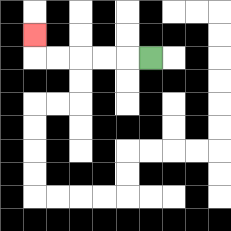{'start': '[6, 2]', 'end': '[1, 1]', 'path_directions': 'L,L,L,L,L,U', 'path_coordinates': '[[6, 2], [5, 2], [4, 2], [3, 2], [2, 2], [1, 2], [1, 1]]'}